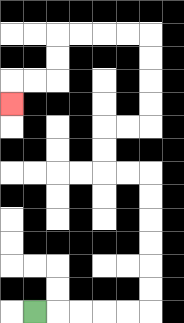{'start': '[1, 13]', 'end': '[0, 4]', 'path_directions': 'R,R,R,R,R,U,U,U,U,U,U,L,L,U,U,R,R,U,U,U,U,L,L,L,L,D,D,L,L,D', 'path_coordinates': '[[1, 13], [2, 13], [3, 13], [4, 13], [5, 13], [6, 13], [6, 12], [6, 11], [6, 10], [6, 9], [6, 8], [6, 7], [5, 7], [4, 7], [4, 6], [4, 5], [5, 5], [6, 5], [6, 4], [6, 3], [6, 2], [6, 1], [5, 1], [4, 1], [3, 1], [2, 1], [2, 2], [2, 3], [1, 3], [0, 3], [0, 4]]'}